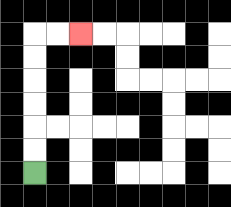{'start': '[1, 7]', 'end': '[3, 1]', 'path_directions': 'U,U,U,U,U,U,R,R', 'path_coordinates': '[[1, 7], [1, 6], [1, 5], [1, 4], [1, 3], [1, 2], [1, 1], [2, 1], [3, 1]]'}